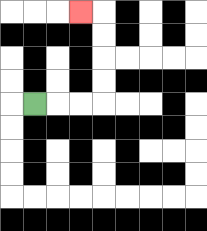{'start': '[1, 4]', 'end': '[3, 0]', 'path_directions': 'R,R,R,U,U,U,U,L', 'path_coordinates': '[[1, 4], [2, 4], [3, 4], [4, 4], [4, 3], [4, 2], [4, 1], [4, 0], [3, 0]]'}